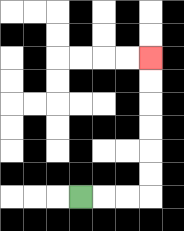{'start': '[3, 8]', 'end': '[6, 2]', 'path_directions': 'R,R,R,U,U,U,U,U,U', 'path_coordinates': '[[3, 8], [4, 8], [5, 8], [6, 8], [6, 7], [6, 6], [6, 5], [6, 4], [6, 3], [6, 2]]'}